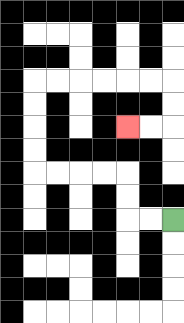{'start': '[7, 9]', 'end': '[5, 5]', 'path_directions': 'L,L,U,U,L,L,L,L,U,U,U,U,R,R,R,R,R,R,D,D,L,L', 'path_coordinates': '[[7, 9], [6, 9], [5, 9], [5, 8], [5, 7], [4, 7], [3, 7], [2, 7], [1, 7], [1, 6], [1, 5], [1, 4], [1, 3], [2, 3], [3, 3], [4, 3], [5, 3], [6, 3], [7, 3], [7, 4], [7, 5], [6, 5], [5, 5]]'}